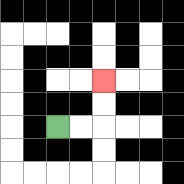{'start': '[2, 5]', 'end': '[4, 3]', 'path_directions': 'R,R,U,U', 'path_coordinates': '[[2, 5], [3, 5], [4, 5], [4, 4], [4, 3]]'}